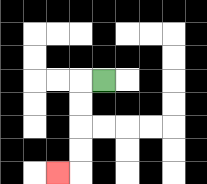{'start': '[4, 3]', 'end': '[2, 7]', 'path_directions': 'L,D,D,D,D,L', 'path_coordinates': '[[4, 3], [3, 3], [3, 4], [3, 5], [3, 6], [3, 7], [2, 7]]'}